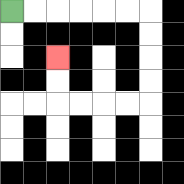{'start': '[0, 0]', 'end': '[2, 2]', 'path_directions': 'R,R,R,R,R,R,D,D,D,D,L,L,L,L,U,U', 'path_coordinates': '[[0, 0], [1, 0], [2, 0], [3, 0], [4, 0], [5, 0], [6, 0], [6, 1], [6, 2], [6, 3], [6, 4], [5, 4], [4, 4], [3, 4], [2, 4], [2, 3], [2, 2]]'}